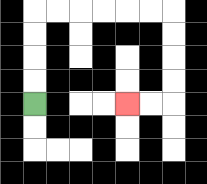{'start': '[1, 4]', 'end': '[5, 4]', 'path_directions': 'U,U,U,U,R,R,R,R,R,R,D,D,D,D,L,L', 'path_coordinates': '[[1, 4], [1, 3], [1, 2], [1, 1], [1, 0], [2, 0], [3, 0], [4, 0], [5, 0], [6, 0], [7, 0], [7, 1], [7, 2], [7, 3], [7, 4], [6, 4], [5, 4]]'}